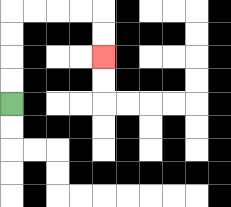{'start': '[0, 4]', 'end': '[4, 2]', 'path_directions': 'U,U,U,U,R,R,R,R,D,D', 'path_coordinates': '[[0, 4], [0, 3], [0, 2], [0, 1], [0, 0], [1, 0], [2, 0], [3, 0], [4, 0], [4, 1], [4, 2]]'}